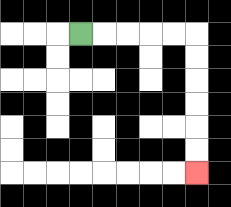{'start': '[3, 1]', 'end': '[8, 7]', 'path_directions': 'R,R,R,R,R,D,D,D,D,D,D', 'path_coordinates': '[[3, 1], [4, 1], [5, 1], [6, 1], [7, 1], [8, 1], [8, 2], [8, 3], [8, 4], [8, 5], [8, 6], [8, 7]]'}